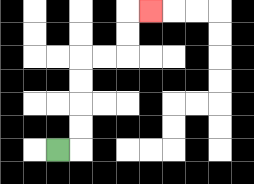{'start': '[2, 6]', 'end': '[6, 0]', 'path_directions': 'R,U,U,U,U,R,R,U,U,R', 'path_coordinates': '[[2, 6], [3, 6], [3, 5], [3, 4], [3, 3], [3, 2], [4, 2], [5, 2], [5, 1], [5, 0], [6, 0]]'}